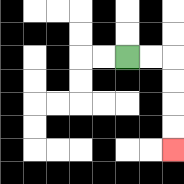{'start': '[5, 2]', 'end': '[7, 6]', 'path_directions': 'R,R,D,D,D,D', 'path_coordinates': '[[5, 2], [6, 2], [7, 2], [7, 3], [7, 4], [7, 5], [7, 6]]'}